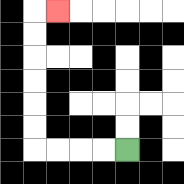{'start': '[5, 6]', 'end': '[2, 0]', 'path_directions': 'L,L,L,L,U,U,U,U,U,U,R', 'path_coordinates': '[[5, 6], [4, 6], [3, 6], [2, 6], [1, 6], [1, 5], [1, 4], [1, 3], [1, 2], [1, 1], [1, 0], [2, 0]]'}